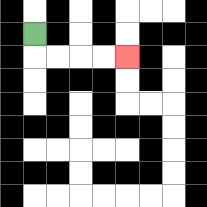{'start': '[1, 1]', 'end': '[5, 2]', 'path_directions': 'D,R,R,R,R', 'path_coordinates': '[[1, 1], [1, 2], [2, 2], [3, 2], [4, 2], [5, 2]]'}